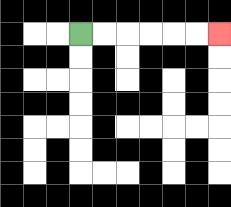{'start': '[3, 1]', 'end': '[9, 1]', 'path_directions': 'R,R,R,R,R,R', 'path_coordinates': '[[3, 1], [4, 1], [5, 1], [6, 1], [7, 1], [8, 1], [9, 1]]'}